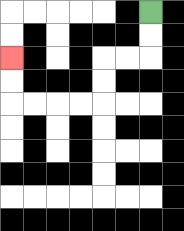{'start': '[6, 0]', 'end': '[0, 2]', 'path_directions': 'D,D,L,L,D,D,L,L,L,L,U,U', 'path_coordinates': '[[6, 0], [6, 1], [6, 2], [5, 2], [4, 2], [4, 3], [4, 4], [3, 4], [2, 4], [1, 4], [0, 4], [0, 3], [0, 2]]'}